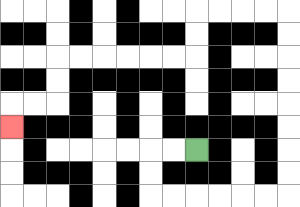{'start': '[8, 6]', 'end': '[0, 5]', 'path_directions': 'L,L,D,D,R,R,R,R,R,R,U,U,U,U,U,U,U,U,L,L,L,L,D,D,L,L,L,L,L,L,D,D,L,L,D', 'path_coordinates': '[[8, 6], [7, 6], [6, 6], [6, 7], [6, 8], [7, 8], [8, 8], [9, 8], [10, 8], [11, 8], [12, 8], [12, 7], [12, 6], [12, 5], [12, 4], [12, 3], [12, 2], [12, 1], [12, 0], [11, 0], [10, 0], [9, 0], [8, 0], [8, 1], [8, 2], [7, 2], [6, 2], [5, 2], [4, 2], [3, 2], [2, 2], [2, 3], [2, 4], [1, 4], [0, 4], [0, 5]]'}